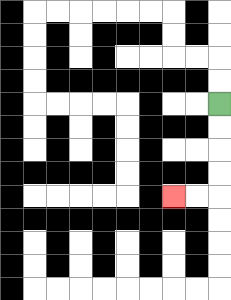{'start': '[9, 4]', 'end': '[7, 8]', 'path_directions': 'D,D,D,D,L,L', 'path_coordinates': '[[9, 4], [9, 5], [9, 6], [9, 7], [9, 8], [8, 8], [7, 8]]'}